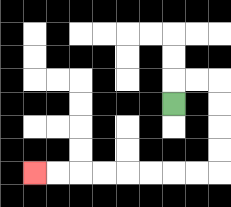{'start': '[7, 4]', 'end': '[1, 7]', 'path_directions': 'U,R,R,D,D,D,D,L,L,L,L,L,L,L,L', 'path_coordinates': '[[7, 4], [7, 3], [8, 3], [9, 3], [9, 4], [9, 5], [9, 6], [9, 7], [8, 7], [7, 7], [6, 7], [5, 7], [4, 7], [3, 7], [2, 7], [1, 7]]'}